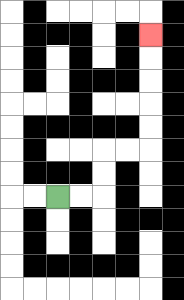{'start': '[2, 8]', 'end': '[6, 1]', 'path_directions': 'R,R,U,U,R,R,U,U,U,U,U', 'path_coordinates': '[[2, 8], [3, 8], [4, 8], [4, 7], [4, 6], [5, 6], [6, 6], [6, 5], [6, 4], [6, 3], [6, 2], [6, 1]]'}